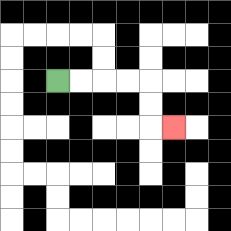{'start': '[2, 3]', 'end': '[7, 5]', 'path_directions': 'R,R,R,R,D,D,R', 'path_coordinates': '[[2, 3], [3, 3], [4, 3], [5, 3], [6, 3], [6, 4], [6, 5], [7, 5]]'}